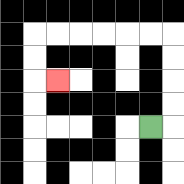{'start': '[6, 5]', 'end': '[2, 3]', 'path_directions': 'R,U,U,U,U,L,L,L,L,L,L,D,D,R', 'path_coordinates': '[[6, 5], [7, 5], [7, 4], [7, 3], [7, 2], [7, 1], [6, 1], [5, 1], [4, 1], [3, 1], [2, 1], [1, 1], [1, 2], [1, 3], [2, 3]]'}